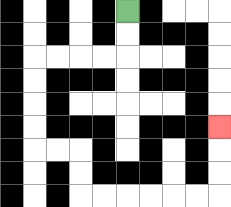{'start': '[5, 0]', 'end': '[9, 5]', 'path_directions': 'D,D,L,L,L,L,D,D,D,D,R,R,D,D,R,R,R,R,R,R,U,U,U', 'path_coordinates': '[[5, 0], [5, 1], [5, 2], [4, 2], [3, 2], [2, 2], [1, 2], [1, 3], [1, 4], [1, 5], [1, 6], [2, 6], [3, 6], [3, 7], [3, 8], [4, 8], [5, 8], [6, 8], [7, 8], [8, 8], [9, 8], [9, 7], [9, 6], [9, 5]]'}